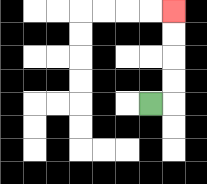{'start': '[6, 4]', 'end': '[7, 0]', 'path_directions': 'R,U,U,U,U', 'path_coordinates': '[[6, 4], [7, 4], [7, 3], [7, 2], [7, 1], [7, 0]]'}